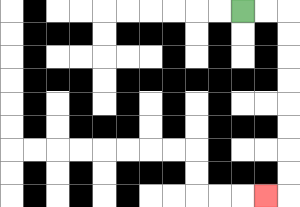{'start': '[10, 0]', 'end': '[11, 8]', 'path_directions': 'R,R,D,D,D,D,D,D,D,D,L', 'path_coordinates': '[[10, 0], [11, 0], [12, 0], [12, 1], [12, 2], [12, 3], [12, 4], [12, 5], [12, 6], [12, 7], [12, 8], [11, 8]]'}